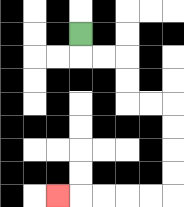{'start': '[3, 1]', 'end': '[2, 8]', 'path_directions': 'D,R,R,D,D,R,R,D,D,D,D,L,L,L,L,L', 'path_coordinates': '[[3, 1], [3, 2], [4, 2], [5, 2], [5, 3], [5, 4], [6, 4], [7, 4], [7, 5], [7, 6], [7, 7], [7, 8], [6, 8], [5, 8], [4, 8], [3, 8], [2, 8]]'}